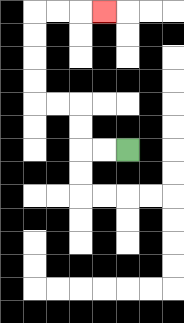{'start': '[5, 6]', 'end': '[4, 0]', 'path_directions': 'L,L,U,U,L,L,U,U,U,U,R,R,R', 'path_coordinates': '[[5, 6], [4, 6], [3, 6], [3, 5], [3, 4], [2, 4], [1, 4], [1, 3], [1, 2], [1, 1], [1, 0], [2, 0], [3, 0], [4, 0]]'}